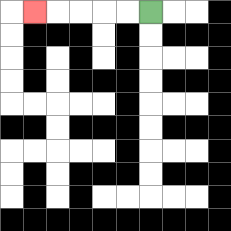{'start': '[6, 0]', 'end': '[1, 0]', 'path_directions': 'L,L,L,L,L', 'path_coordinates': '[[6, 0], [5, 0], [4, 0], [3, 0], [2, 0], [1, 0]]'}